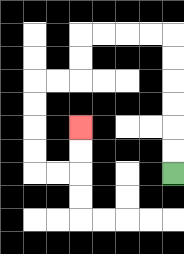{'start': '[7, 7]', 'end': '[3, 5]', 'path_directions': 'U,U,U,U,U,U,L,L,L,L,D,D,L,L,D,D,D,D,R,R,U,U', 'path_coordinates': '[[7, 7], [7, 6], [7, 5], [7, 4], [7, 3], [7, 2], [7, 1], [6, 1], [5, 1], [4, 1], [3, 1], [3, 2], [3, 3], [2, 3], [1, 3], [1, 4], [1, 5], [1, 6], [1, 7], [2, 7], [3, 7], [3, 6], [3, 5]]'}